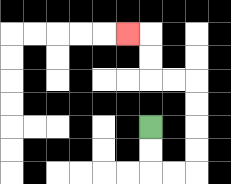{'start': '[6, 5]', 'end': '[5, 1]', 'path_directions': 'D,D,R,R,U,U,U,U,L,L,U,U,L', 'path_coordinates': '[[6, 5], [6, 6], [6, 7], [7, 7], [8, 7], [8, 6], [8, 5], [8, 4], [8, 3], [7, 3], [6, 3], [6, 2], [6, 1], [5, 1]]'}